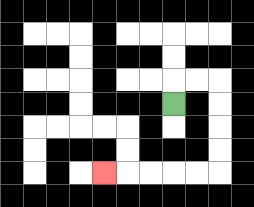{'start': '[7, 4]', 'end': '[4, 7]', 'path_directions': 'U,R,R,D,D,D,D,L,L,L,L,L', 'path_coordinates': '[[7, 4], [7, 3], [8, 3], [9, 3], [9, 4], [9, 5], [9, 6], [9, 7], [8, 7], [7, 7], [6, 7], [5, 7], [4, 7]]'}